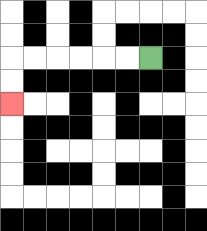{'start': '[6, 2]', 'end': '[0, 4]', 'path_directions': 'L,L,L,L,L,L,D,D', 'path_coordinates': '[[6, 2], [5, 2], [4, 2], [3, 2], [2, 2], [1, 2], [0, 2], [0, 3], [0, 4]]'}